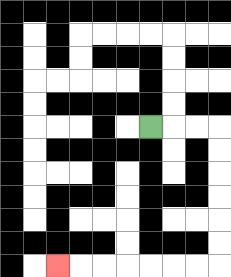{'start': '[6, 5]', 'end': '[2, 11]', 'path_directions': 'R,R,R,D,D,D,D,D,D,L,L,L,L,L,L,L', 'path_coordinates': '[[6, 5], [7, 5], [8, 5], [9, 5], [9, 6], [9, 7], [9, 8], [9, 9], [9, 10], [9, 11], [8, 11], [7, 11], [6, 11], [5, 11], [4, 11], [3, 11], [2, 11]]'}